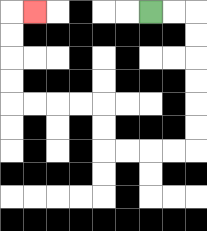{'start': '[6, 0]', 'end': '[1, 0]', 'path_directions': 'R,R,D,D,D,D,D,D,L,L,L,L,U,U,L,L,L,L,U,U,U,U,R', 'path_coordinates': '[[6, 0], [7, 0], [8, 0], [8, 1], [8, 2], [8, 3], [8, 4], [8, 5], [8, 6], [7, 6], [6, 6], [5, 6], [4, 6], [4, 5], [4, 4], [3, 4], [2, 4], [1, 4], [0, 4], [0, 3], [0, 2], [0, 1], [0, 0], [1, 0]]'}